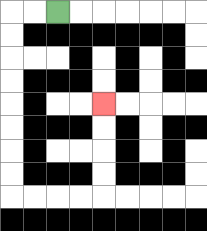{'start': '[2, 0]', 'end': '[4, 4]', 'path_directions': 'L,L,D,D,D,D,D,D,D,D,R,R,R,R,U,U,U,U', 'path_coordinates': '[[2, 0], [1, 0], [0, 0], [0, 1], [0, 2], [0, 3], [0, 4], [0, 5], [0, 6], [0, 7], [0, 8], [1, 8], [2, 8], [3, 8], [4, 8], [4, 7], [4, 6], [4, 5], [4, 4]]'}